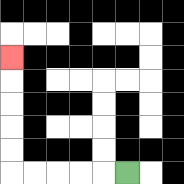{'start': '[5, 7]', 'end': '[0, 2]', 'path_directions': 'L,L,L,L,L,U,U,U,U,U', 'path_coordinates': '[[5, 7], [4, 7], [3, 7], [2, 7], [1, 7], [0, 7], [0, 6], [0, 5], [0, 4], [0, 3], [0, 2]]'}